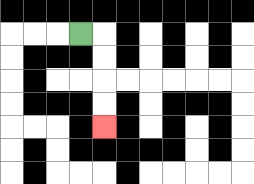{'start': '[3, 1]', 'end': '[4, 5]', 'path_directions': 'R,D,D,D,D', 'path_coordinates': '[[3, 1], [4, 1], [4, 2], [4, 3], [4, 4], [4, 5]]'}